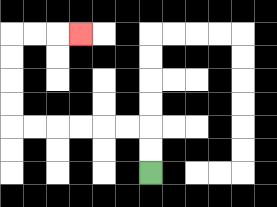{'start': '[6, 7]', 'end': '[3, 1]', 'path_directions': 'U,U,L,L,L,L,L,L,U,U,U,U,R,R,R', 'path_coordinates': '[[6, 7], [6, 6], [6, 5], [5, 5], [4, 5], [3, 5], [2, 5], [1, 5], [0, 5], [0, 4], [0, 3], [0, 2], [0, 1], [1, 1], [2, 1], [3, 1]]'}